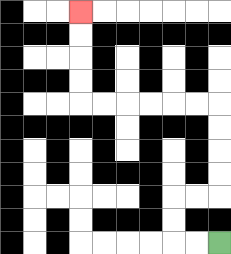{'start': '[9, 10]', 'end': '[3, 0]', 'path_directions': 'L,L,U,U,R,R,U,U,U,U,L,L,L,L,L,L,U,U,U,U', 'path_coordinates': '[[9, 10], [8, 10], [7, 10], [7, 9], [7, 8], [8, 8], [9, 8], [9, 7], [9, 6], [9, 5], [9, 4], [8, 4], [7, 4], [6, 4], [5, 4], [4, 4], [3, 4], [3, 3], [3, 2], [3, 1], [3, 0]]'}